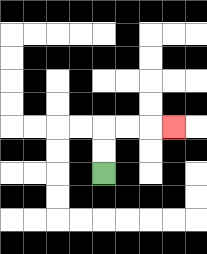{'start': '[4, 7]', 'end': '[7, 5]', 'path_directions': 'U,U,R,R,R', 'path_coordinates': '[[4, 7], [4, 6], [4, 5], [5, 5], [6, 5], [7, 5]]'}